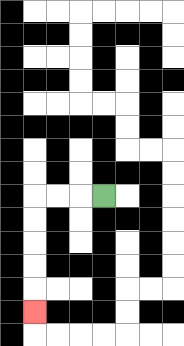{'start': '[4, 8]', 'end': '[1, 13]', 'path_directions': 'L,L,L,D,D,D,D,D', 'path_coordinates': '[[4, 8], [3, 8], [2, 8], [1, 8], [1, 9], [1, 10], [1, 11], [1, 12], [1, 13]]'}